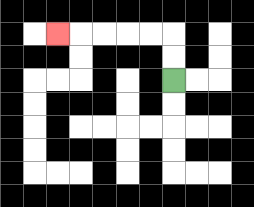{'start': '[7, 3]', 'end': '[2, 1]', 'path_directions': 'U,U,L,L,L,L,L', 'path_coordinates': '[[7, 3], [7, 2], [7, 1], [6, 1], [5, 1], [4, 1], [3, 1], [2, 1]]'}